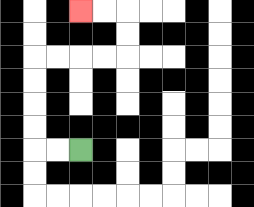{'start': '[3, 6]', 'end': '[3, 0]', 'path_directions': 'L,L,U,U,U,U,R,R,R,R,U,U,L,L', 'path_coordinates': '[[3, 6], [2, 6], [1, 6], [1, 5], [1, 4], [1, 3], [1, 2], [2, 2], [3, 2], [4, 2], [5, 2], [5, 1], [5, 0], [4, 0], [3, 0]]'}